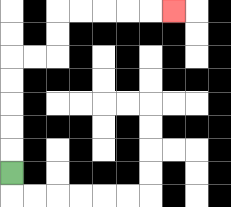{'start': '[0, 7]', 'end': '[7, 0]', 'path_directions': 'U,U,U,U,U,R,R,U,U,R,R,R,R,R', 'path_coordinates': '[[0, 7], [0, 6], [0, 5], [0, 4], [0, 3], [0, 2], [1, 2], [2, 2], [2, 1], [2, 0], [3, 0], [4, 0], [5, 0], [6, 0], [7, 0]]'}